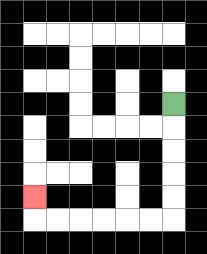{'start': '[7, 4]', 'end': '[1, 8]', 'path_directions': 'D,D,D,D,D,L,L,L,L,L,L,U', 'path_coordinates': '[[7, 4], [7, 5], [7, 6], [7, 7], [7, 8], [7, 9], [6, 9], [5, 9], [4, 9], [3, 9], [2, 9], [1, 9], [1, 8]]'}